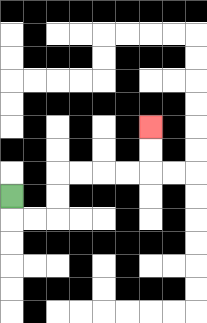{'start': '[0, 8]', 'end': '[6, 5]', 'path_directions': 'D,R,R,U,U,R,R,R,R,U,U', 'path_coordinates': '[[0, 8], [0, 9], [1, 9], [2, 9], [2, 8], [2, 7], [3, 7], [4, 7], [5, 7], [6, 7], [6, 6], [6, 5]]'}